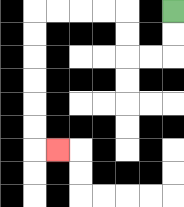{'start': '[7, 0]', 'end': '[2, 6]', 'path_directions': 'D,D,L,L,U,U,L,L,L,L,D,D,D,D,D,D,R', 'path_coordinates': '[[7, 0], [7, 1], [7, 2], [6, 2], [5, 2], [5, 1], [5, 0], [4, 0], [3, 0], [2, 0], [1, 0], [1, 1], [1, 2], [1, 3], [1, 4], [1, 5], [1, 6], [2, 6]]'}